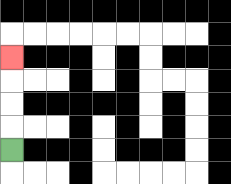{'start': '[0, 6]', 'end': '[0, 2]', 'path_directions': 'U,U,U,U', 'path_coordinates': '[[0, 6], [0, 5], [0, 4], [0, 3], [0, 2]]'}